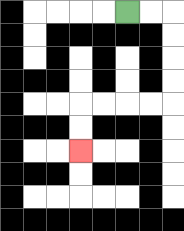{'start': '[5, 0]', 'end': '[3, 6]', 'path_directions': 'R,R,D,D,D,D,L,L,L,L,D,D', 'path_coordinates': '[[5, 0], [6, 0], [7, 0], [7, 1], [7, 2], [7, 3], [7, 4], [6, 4], [5, 4], [4, 4], [3, 4], [3, 5], [3, 6]]'}